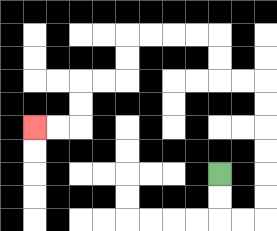{'start': '[9, 7]', 'end': '[1, 5]', 'path_directions': 'D,D,R,R,U,U,U,U,U,U,L,L,U,U,L,L,L,L,D,D,L,L,D,D,L,L', 'path_coordinates': '[[9, 7], [9, 8], [9, 9], [10, 9], [11, 9], [11, 8], [11, 7], [11, 6], [11, 5], [11, 4], [11, 3], [10, 3], [9, 3], [9, 2], [9, 1], [8, 1], [7, 1], [6, 1], [5, 1], [5, 2], [5, 3], [4, 3], [3, 3], [3, 4], [3, 5], [2, 5], [1, 5]]'}